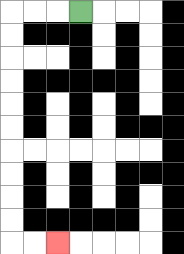{'start': '[3, 0]', 'end': '[2, 10]', 'path_directions': 'L,L,L,D,D,D,D,D,D,D,D,D,D,R,R', 'path_coordinates': '[[3, 0], [2, 0], [1, 0], [0, 0], [0, 1], [0, 2], [0, 3], [0, 4], [0, 5], [0, 6], [0, 7], [0, 8], [0, 9], [0, 10], [1, 10], [2, 10]]'}